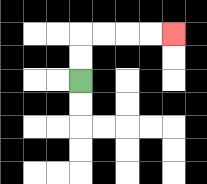{'start': '[3, 3]', 'end': '[7, 1]', 'path_directions': 'U,U,R,R,R,R', 'path_coordinates': '[[3, 3], [3, 2], [3, 1], [4, 1], [5, 1], [6, 1], [7, 1]]'}